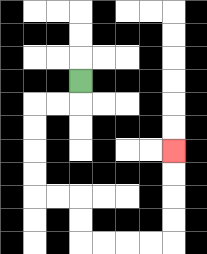{'start': '[3, 3]', 'end': '[7, 6]', 'path_directions': 'D,L,L,D,D,D,D,R,R,D,D,R,R,R,R,U,U,U,U', 'path_coordinates': '[[3, 3], [3, 4], [2, 4], [1, 4], [1, 5], [1, 6], [1, 7], [1, 8], [2, 8], [3, 8], [3, 9], [3, 10], [4, 10], [5, 10], [6, 10], [7, 10], [7, 9], [7, 8], [7, 7], [7, 6]]'}